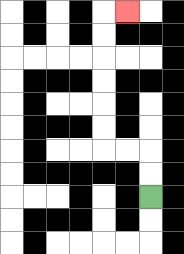{'start': '[6, 8]', 'end': '[5, 0]', 'path_directions': 'U,U,L,L,U,U,U,U,U,U,R', 'path_coordinates': '[[6, 8], [6, 7], [6, 6], [5, 6], [4, 6], [4, 5], [4, 4], [4, 3], [4, 2], [4, 1], [4, 0], [5, 0]]'}